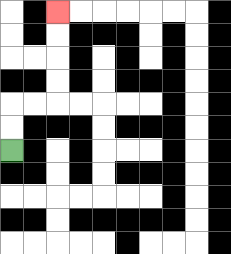{'start': '[0, 6]', 'end': '[2, 0]', 'path_directions': 'U,U,R,R,U,U,U,U', 'path_coordinates': '[[0, 6], [0, 5], [0, 4], [1, 4], [2, 4], [2, 3], [2, 2], [2, 1], [2, 0]]'}